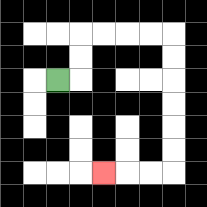{'start': '[2, 3]', 'end': '[4, 7]', 'path_directions': 'R,U,U,R,R,R,R,D,D,D,D,D,D,L,L,L', 'path_coordinates': '[[2, 3], [3, 3], [3, 2], [3, 1], [4, 1], [5, 1], [6, 1], [7, 1], [7, 2], [7, 3], [7, 4], [7, 5], [7, 6], [7, 7], [6, 7], [5, 7], [4, 7]]'}